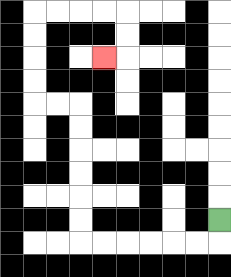{'start': '[9, 9]', 'end': '[4, 2]', 'path_directions': 'D,L,L,L,L,L,L,U,U,U,U,U,U,L,L,U,U,U,U,R,R,R,R,D,D,L', 'path_coordinates': '[[9, 9], [9, 10], [8, 10], [7, 10], [6, 10], [5, 10], [4, 10], [3, 10], [3, 9], [3, 8], [3, 7], [3, 6], [3, 5], [3, 4], [2, 4], [1, 4], [1, 3], [1, 2], [1, 1], [1, 0], [2, 0], [3, 0], [4, 0], [5, 0], [5, 1], [5, 2], [4, 2]]'}